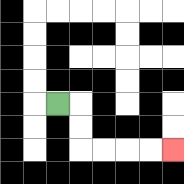{'start': '[2, 4]', 'end': '[7, 6]', 'path_directions': 'R,D,D,R,R,R,R', 'path_coordinates': '[[2, 4], [3, 4], [3, 5], [3, 6], [4, 6], [5, 6], [6, 6], [7, 6]]'}